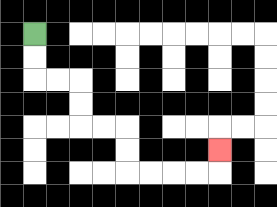{'start': '[1, 1]', 'end': '[9, 6]', 'path_directions': 'D,D,R,R,D,D,R,R,D,D,R,R,R,R,U', 'path_coordinates': '[[1, 1], [1, 2], [1, 3], [2, 3], [3, 3], [3, 4], [3, 5], [4, 5], [5, 5], [5, 6], [5, 7], [6, 7], [7, 7], [8, 7], [9, 7], [9, 6]]'}